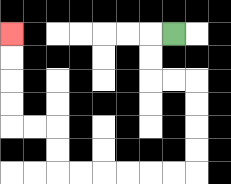{'start': '[7, 1]', 'end': '[0, 1]', 'path_directions': 'L,D,D,R,R,D,D,D,D,L,L,L,L,L,L,U,U,L,L,U,U,U,U', 'path_coordinates': '[[7, 1], [6, 1], [6, 2], [6, 3], [7, 3], [8, 3], [8, 4], [8, 5], [8, 6], [8, 7], [7, 7], [6, 7], [5, 7], [4, 7], [3, 7], [2, 7], [2, 6], [2, 5], [1, 5], [0, 5], [0, 4], [0, 3], [0, 2], [0, 1]]'}